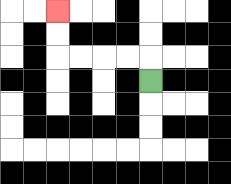{'start': '[6, 3]', 'end': '[2, 0]', 'path_directions': 'U,L,L,L,L,U,U', 'path_coordinates': '[[6, 3], [6, 2], [5, 2], [4, 2], [3, 2], [2, 2], [2, 1], [2, 0]]'}